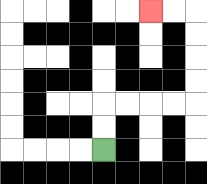{'start': '[4, 6]', 'end': '[6, 0]', 'path_directions': 'U,U,R,R,R,R,U,U,U,U,L,L', 'path_coordinates': '[[4, 6], [4, 5], [4, 4], [5, 4], [6, 4], [7, 4], [8, 4], [8, 3], [8, 2], [8, 1], [8, 0], [7, 0], [6, 0]]'}